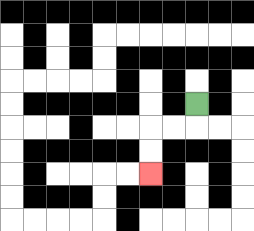{'start': '[8, 4]', 'end': '[6, 7]', 'path_directions': 'D,L,L,D,D', 'path_coordinates': '[[8, 4], [8, 5], [7, 5], [6, 5], [6, 6], [6, 7]]'}